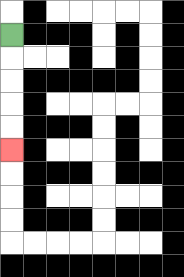{'start': '[0, 1]', 'end': '[0, 6]', 'path_directions': 'D,D,D,D,D', 'path_coordinates': '[[0, 1], [0, 2], [0, 3], [0, 4], [0, 5], [0, 6]]'}